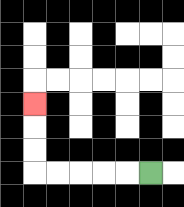{'start': '[6, 7]', 'end': '[1, 4]', 'path_directions': 'L,L,L,L,L,U,U,U', 'path_coordinates': '[[6, 7], [5, 7], [4, 7], [3, 7], [2, 7], [1, 7], [1, 6], [1, 5], [1, 4]]'}